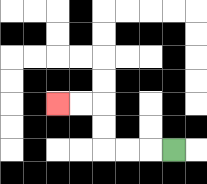{'start': '[7, 6]', 'end': '[2, 4]', 'path_directions': 'L,L,L,U,U,L,L', 'path_coordinates': '[[7, 6], [6, 6], [5, 6], [4, 6], [4, 5], [4, 4], [3, 4], [2, 4]]'}